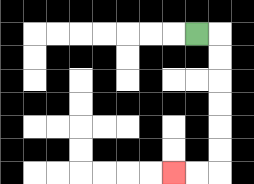{'start': '[8, 1]', 'end': '[7, 7]', 'path_directions': 'R,D,D,D,D,D,D,L,L', 'path_coordinates': '[[8, 1], [9, 1], [9, 2], [9, 3], [9, 4], [9, 5], [9, 6], [9, 7], [8, 7], [7, 7]]'}